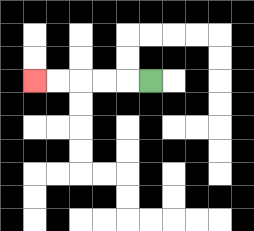{'start': '[6, 3]', 'end': '[1, 3]', 'path_directions': 'L,L,L,L,L', 'path_coordinates': '[[6, 3], [5, 3], [4, 3], [3, 3], [2, 3], [1, 3]]'}